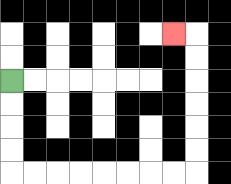{'start': '[0, 3]', 'end': '[7, 1]', 'path_directions': 'D,D,D,D,R,R,R,R,R,R,R,R,U,U,U,U,U,U,L', 'path_coordinates': '[[0, 3], [0, 4], [0, 5], [0, 6], [0, 7], [1, 7], [2, 7], [3, 7], [4, 7], [5, 7], [6, 7], [7, 7], [8, 7], [8, 6], [8, 5], [8, 4], [8, 3], [8, 2], [8, 1], [7, 1]]'}